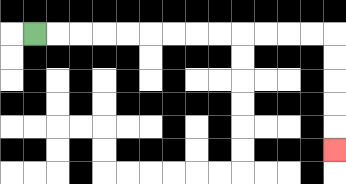{'start': '[1, 1]', 'end': '[14, 6]', 'path_directions': 'R,R,R,R,R,R,R,R,R,R,R,R,R,D,D,D,D,D', 'path_coordinates': '[[1, 1], [2, 1], [3, 1], [4, 1], [5, 1], [6, 1], [7, 1], [8, 1], [9, 1], [10, 1], [11, 1], [12, 1], [13, 1], [14, 1], [14, 2], [14, 3], [14, 4], [14, 5], [14, 6]]'}